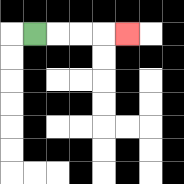{'start': '[1, 1]', 'end': '[5, 1]', 'path_directions': 'R,R,R,R', 'path_coordinates': '[[1, 1], [2, 1], [3, 1], [4, 1], [5, 1]]'}